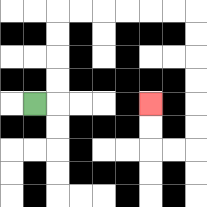{'start': '[1, 4]', 'end': '[6, 4]', 'path_directions': 'R,U,U,U,U,R,R,R,R,R,R,D,D,D,D,D,D,L,L,U,U', 'path_coordinates': '[[1, 4], [2, 4], [2, 3], [2, 2], [2, 1], [2, 0], [3, 0], [4, 0], [5, 0], [6, 0], [7, 0], [8, 0], [8, 1], [8, 2], [8, 3], [8, 4], [8, 5], [8, 6], [7, 6], [6, 6], [6, 5], [6, 4]]'}